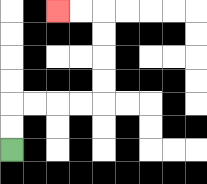{'start': '[0, 6]', 'end': '[2, 0]', 'path_directions': 'U,U,R,R,R,R,U,U,U,U,L,L', 'path_coordinates': '[[0, 6], [0, 5], [0, 4], [1, 4], [2, 4], [3, 4], [4, 4], [4, 3], [4, 2], [4, 1], [4, 0], [3, 0], [2, 0]]'}